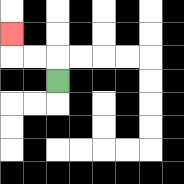{'start': '[2, 3]', 'end': '[0, 1]', 'path_directions': 'U,L,L,U', 'path_coordinates': '[[2, 3], [2, 2], [1, 2], [0, 2], [0, 1]]'}